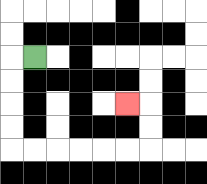{'start': '[1, 2]', 'end': '[5, 4]', 'path_directions': 'L,D,D,D,D,R,R,R,R,R,R,U,U,L', 'path_coordinates': '[[1, 2], [0, 2], [0, 3], [0, 4], [0, 5], [0, 6], [1, 6], [2, 6], [3, 6], [4, 6], [5, 6], [6, 6], [6, 5], [6, 4], [5, 4]]'}